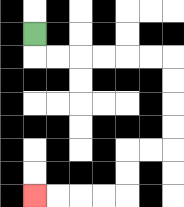{'start': '[1, 1]', 'end': '[1, 8]', 'path_directions': 'D,R,R,R,R,R,R,D,D,D,D,L,L,D,D,L,L,L,L', 'path_coordinates': '[[1, 1], [1, 2], [2, 2], [3, 2], [4, 2], [5, 2], [6, 2], [7, 2], [7, 3], [7, 4], [7, 5], [7, 6], [6, 6], [5, 6], [5, 7], [5, 8], [4, 8], [3, 8], [2, 8], [1, 8]]'}